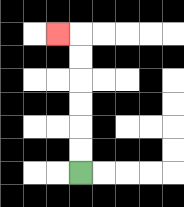{'start': '[3, 7]', 'end': '[2, 1]', 'path_directions': 'U,U,U,U,U,U,L', 'path_coordinates': '[[3, 7], [3, 6], [3, 5], [3, 4], [3, 3], [3, 2], [3, 1], [2, 1]]'}